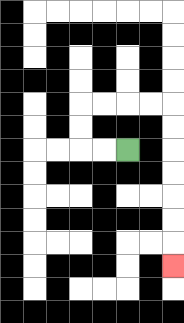{'start': '[5, 6]', 'end': '[7, 11]', 'path_directions': 'L,L,U,U,R,R,R,R,D,D,D,D,D,D,D', 'path_coordinates': '[[5, 6], [4, 6], [3, 6], [3, 5], [3, 4], [4, 4], [5, 4], [6, 4], [7, 4], [7, 5], [7, 6], [7, 7], [7, 8], [7, 9], [7, 10], [7, 11]]'}